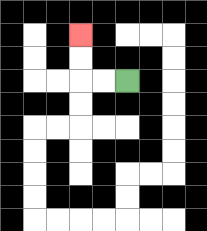{'start': '[5, 3]', 'end': '[3, 1]', 'path_directions': 'L,L,U,U', 'path_coordinates': '[[5, 3], [4, 3], [3, 3], [3, 2], [3, 1]]'}